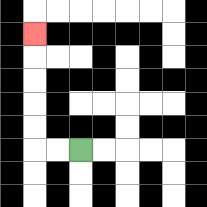{'start': '[3, 6]', 'end': '[1, 1]', 'path_directions': 'L,L,U,U,U,U,U', 'path_coordinates': '[[3, 6], [2, 6], [1, 6], [1, 5], [1, 4], [1, 3], [1, 2], [1, 1]]'}